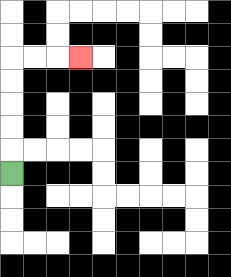{'start': '[0, 7]', 'end': '[3, 2]', 'path_directions': 'U,U,U,U,U,R,R,R', 'path_coordinates': '[[0, 7], [0, 6], [0, 5], [0, 4], [0, 3], [0, 2], [1, 2], [2, 2], [3, 2]]'}